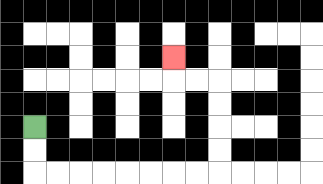{'start': '[1, 5]', 'end': '[7, 2]', 'path_directions': 'D,D,R,R,R,R,R,R,R,R,U,U,U,U,L,L,U', 'path_coordinates': '[[1, 5], [1, 6], [1, 7], [2, 7], [3, 7], [4, 7], [5, 7], [6, 7], [7, 7], [8, 7], [9, 7], [9, 6], [9, 5], [9, 4], [9, 3], [8, 3], [7, 3], [7, 2]]'}